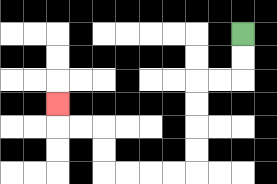{'start': '[10, 1]', 'end': '[2, 4]', 'path_directions': 'D,D,L,L,D,D,D,D,L,L,L,L,U,U,L,L,U', 'path_coordinates': '[[10, 1], [10, 2], [10, 3], [9, 3], [8, 3], [8, 4], [8, 5], [8, 6], [8, 7], [7, 7], [6, 7], [5, 7], [4, 7], [4, 6], [4, 5], [3, 5], [2, 5], [2, 4]]'}